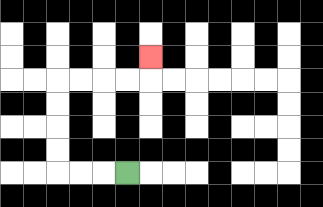{'start': '[5, 7]', 'end': '[6, 2]', 'path_directions': 'L,L,L,U,U,U,U,R,R,R,R,U', 'path_coordinates': '[[5, 7], [4, 7], [3, 7], [2, 7], [2, 6], [2, 5], [2, 4], [2, 3], [3, 3], [4, 3], [5, 3], [6, 3], [6, 2]]'}